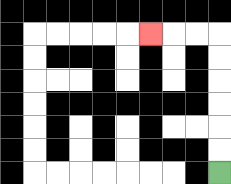{'start': '[9, 7]', 'end': '[6, 1]', 'path_directions': 'U,U,U,U,U,U,L,L,L', 'path_coordinates': '[[9, 7], [9, 6], [9, 5], [9, 4], [9, 3], [9, 2], [9, 1], [8, 1], [7, 1], [6, 1]]'}